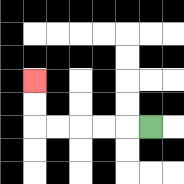{'start': '[6, 5]', 'end': '[1, 3]', 'path_directions': 'L,L,L,L,L,U,U', 'path_coordinates': '[[6, 5], [5, 5], [4, 5], [3, 5], [2, 5], [1, 5], [1, 4], [1, 3]]'}